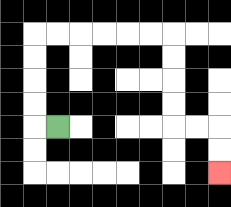{'start': '[2, 5]', 'end': '[9, 7]', 'path_directions': 'L,U,U,U,U,R,R,R,R,R,R,D,D,D,D,R,R,D,D', 'path_coordinates': '[[2, 5], [1, 5], [1, 4], [1, 3], [1, 2], [1, 1], [2, 1], [3, 1], [4, 1], [5, 1], [6, 1], [7, 1], [7, 2], [7, 3], [7, 4], [7, 5], [8, 5], [9, 5], [9, 6], [9, 7]]'}